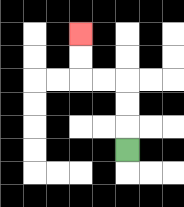{'start': '[5, 6]', 'end': '[3, 1]', 'path_directions': 'U,U,U,L,L,U,U', 'path_coordinates': '[[5, 6], [5, 5], [5, 4], [5, 3], [4, 3], [3, 3], [3, 2], [3, 1]]'}